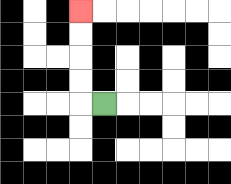{'start': '[4, 4]', 'end': '[3, 0]', 'path_directions': 'L,U,U,U,U', 'path_coordinates': '[[4, 4], [3, 4], [3, 3], [3, 2], [3, 1], [3, 0]]'}